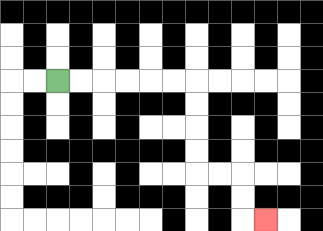{'start': '[2, 3]', 'end': '[11, 9]', 'path_directions': 'R,R,R,R,R,R,D,D,D,D,R,R,D,D,R', 'path_coordinates': '[[2, 3], [3, 3], [4, 3], [5, 3], [6, 3], [7, 3], [8, 3], [8, 4], [8, 5], [8, 6], [8, 7], [9, 7], [10, 7], [10, 8], [10, 9], [11, 9]]'}